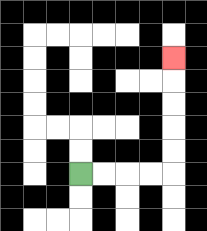{'start': '[3, 7]', 'end': '[7, 2]', 'path_directions': 'R,R,R,R,U,U,U,U,U', 'path_coordinates': '[[3, 7], [4, 7], [5, 7], [6, 7], [7, 7], [7, 6], [7, 5], [7, 4], [7, 3], [7, 2]]'}